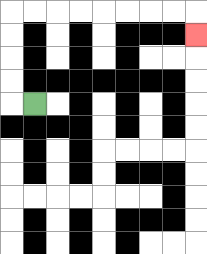{'start': '[1, 4]', 'end': '[8, 1]', 'path_directions': 'L,U,U,U,U,R,R,R,R,R,R,R,R,D', 'path_coordinates': '[[1, 4], [0, 4], [0, 3], [0, 2], [0, 1], [0, 0], [1, 0], [2, 0], [3, 0], [4, 0], [5, 0], [6, 0], [7, 0], [8, 0], [8, 1]]'}